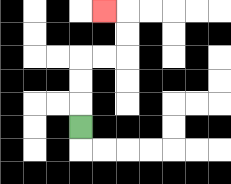{'start': '[3, 5]', 'end': '[4, 0]', 'path_directions': 'U,U,U,R,R,U,U,L', 'path_coordinates': '[[3, 5], [3, 4], [3, 3], [3, 2], [4, 2], [5, 2], [5, 1], [5, 0], [4, 0]]'}